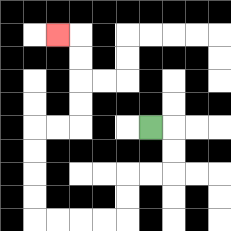{'start': '[6, 5]', 'end': '[2, 1]', 'path_directions': 'R,D,D,L,L,D,D,L,L,L,L,U,U,U,U,R,R,U,U,U,U,L', 'path_coordinates': '[[6, 5], [7, 5], [7, 6], [7, 7], [6, 7], [5, 7], [5, 8], [5, 9], [4, 9], [3, 9], [2, 9], [1, 9], [1, 8], [1, 7], [1, 6], [1, 5], [2, 5], [3, 5], [3, 4], [3, 3], [3, 2], [3, 1], [2, 1]]'}